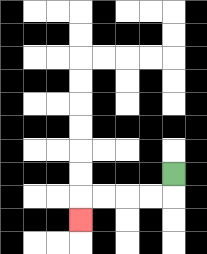{'start': '[7, 7]', 'end': '[3, 9]', 'path_directions': 'D,L,L,L,L,D', 'path_coordinates': '[[7, 7], [7, 8], [6, 8], [5, 8], [4, 8], [3, 8], [3, 9]]'}